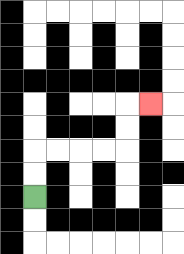{'start': '[1, 8]', 'end': '[6, 4]', 'path_directions': 'U,U,R,R,R,R,U,U,R', 'path_coordinates': '[[1, 8], [1, 7], [1, 6], [2, 6], [3, 6], [4, 6], [5, 6], [5, 5], [5, 4], [6, 4]]'}